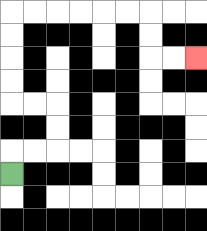{'start': '[0, 7]', 'end': '[8, 2]', 'path_directions': 'U,R,R,U,U,L,L,U,U,U,U,R,R,R,R,R,R,D,D,R,R', 'path_coordinates': '[[0, 7], [0, 6], [1, 6], [2, 6], [2, 5], [2, 4], [1, 4], [0, 4], [0, 3], [0, 2], [0, 1], [0, 0], [1, 0], [2, 0], [3, 0], [4, 0], [5, 0], [6, 0], [6, 1], [6, 2], [7, 2], [8, 2]]'}